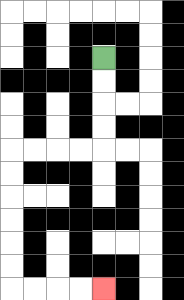{'start': '[4, 2]', 'end': '[4, 12]', 'path_directions': 'D,D,D,D,L,L,L,L,D,D,D,D,D,D,R,R,R,R', 'path_coordinates': '[[4, 2], [4, 3], [4, 4], [4, 5], [4, 6], [3, 6], [2, 6], [1, 6], [0, 6], [0, 7], [0, 8], [0, 9], [0, 10], [0, 11], [0, 12], [1, 12], [2, 12], [3, 12], [4, 12]]'}